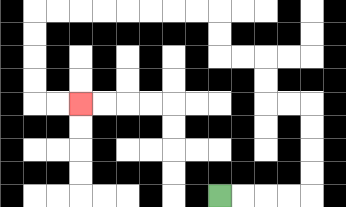{'start': '[9, 8]', 'end': '[3, 4]', 'path_directions': 'R,R,R,R,U,U,U,U,L,L,U,U,L,L,U,U,L,L,L,L,L,L,L,L,D,D,D,D,R,R', 'path_coordinates': '[[9, 8], [10, 8], [11, 8], [12, 8], [13, 8], [13, 7], [13, 6], [13, 5], [13, 4], [12, 4], [11, 4], [11, 3], [11, 2], [10, 2], [9, 2], [9, 1], [9, 0], [8, 0], [7, 0], [6, 0], [5, 0], [4, 0], [3, 0], [2, 0], [1, 0], [1, 1], [1, 2], [1, 3], [1, 4], [2, 4], [3, 4]]'}